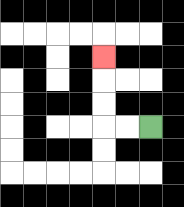{'start': '[6, 5]', 'end': '[4, 2]', 'path_directions': 'L,L,U,U,U', 'path_coordinates': '[[6, 5], [5, 5], [4, 5], [4, 4], [4, 3], [4, 2]]'}